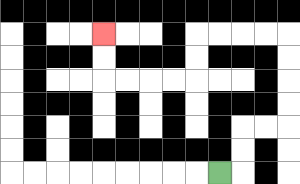{'start': '[9, 7]', 'end': '[4, 1]', 'path_directions': 'R,U,U,R,R,U,U,U,U,L,L,L,L,D,D,L,L,L,L,U,U', 'path_coordinates': '[[9, 7], [10, 7], [10, 6], [10, 5], [11, 5], [12, 5], [12, 4], [12, 3], [12, 2], [12, 1], [11, 1], [10, 1], [9, 1], [8, 1], [8, 2], [8, 3], [7, 3], [6, 3], [5, 3], [4, 3], [4, 2], [4, 1]]'}